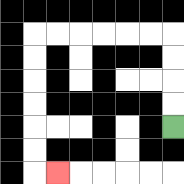{'start': '[7, 5]', 'end': '[2, 7]', 'path_directions': 'U,U,U,U,L,L,L,L,L,L,D,D,D,D,D,D,R', 'path_coordinates': '[[7, 5], [7, 4], [7, 3], [7, 2], [7, 1], [6, 1], [5, 1], [4, 1], [3, 1], [2, 1], [1, 1], [1, 2], [1, 3], [1, 4], [1, 5], [1, 6], [1, 7], [2, 7]]'}